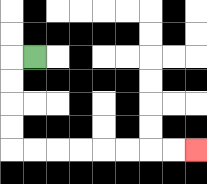{'start': '[1, 2]', 'end': '[8, 6]', 'path_directions': 'L,D,D,D,D,R,R,R,R,R,R,R,R', 'path_coordinates': '[[1, 2], [0, 2], [0, 3], [0, 4], [0, 5], [0, 6], [1, 6], [2, 6], [3, 6], [4, 6], [5, 6], [6, 6], [7, 6], [8, 6]]'}